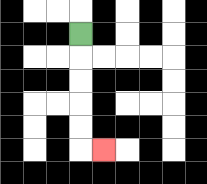{'start': '[3, 1]', 'end': '[4, 6]', 'path_directions': 'D,D,D,D,D,R', 'path_coordinates': '[[3, 1], [3, 2], [3, 3], [3, 4], [3, 5], [3, 6], [4, 6]]'}